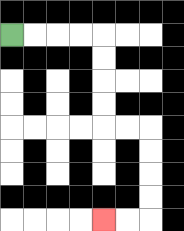{'start': '[0, 1]', 'end': '[4, 9]', 'path_directions': 'R,R,R,R,D,D,D,D,R,R,D,D,D,D,L,L', 'path_coordinates': '[[0, 1], [1, 1], [2, 1], [3, 1], [4, 1], [4, 2], [4, 3], [4, 4], [4, 5], [5, 5], [6, 5], [6, 6], [6, 7], [6, 8], [6, 9], [5, 9], [4, 9]]'}